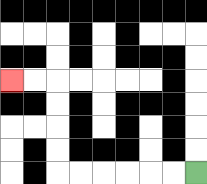{'start': '[8, 7]', 'end': '[0, 3]', 'path_directions': 'L,L,L,L,L,L,U,U,U,U,L,L', 'path_coordinates': '[[8, 7], [7, 7], [6, 7], [5, 7], [4, 7], [3, 7], [2, 7], [2, 6], [2, 5], [2, 4], [2, 3], [1, 3], [0, 3]]'}